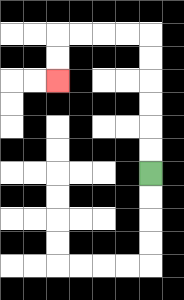{'start': '[6, 7]', 'end': '[2, 3]', 'path_directions': 'U,U,U,U,U,U,L,L,L,L,D,D', 'path_coordinates': '[[6, 7], [6, 6], [6, 5], [6, 4], [6, 3], [6, 2], [6, 1], [5, 1], [4, 1], [3, 1], [2, 1], [2, 2], [2, 3]]'}